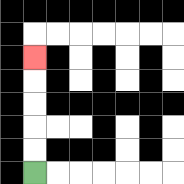{'start': '[1, 7]', 'end': '[1, 2]', 'path_directions': 'U,U,U,U,U', 'path_coordinates': '[[1, 7], [1, 6], [1, 5], [1, 4], [1, 3], [1, 2]]'}